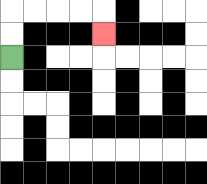{'start': '[0, 2]', 'end': '[4, 1]', 'path_directions': 'U,U,R,R,R,R,D', 'path_coordinates': '[[0, 2], [0, 1], [0, 0], [1, 0], [2, 0], [3, 0], [4, 0], [4, 1]]'}